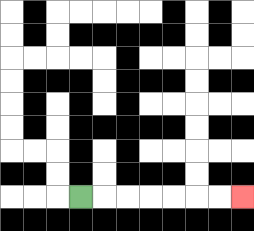{'start': '[3, 8]', 'end': '[10, 8]', 'path_directions': 'R,R,R,R,R,R,R', 'path_coordinates': '[[3, 8], [4, 8], [5, 8], [6, 8], [7, 8], [8, 8], [9, 8], [10, 8]]'}